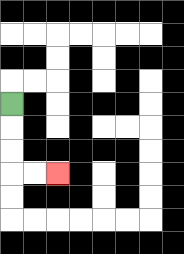{'start': '[0, 4]', 'end': '[2, 7]', 'path_directions': 'D,D,D,R,R', 'path_coordinates': '[[0, 4], [0, 5], [0, 6], [0, 7], [1, 7], [2, 7]]'}